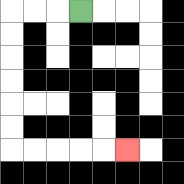{'start': '[3, 0]', 'end': '[5, 6]', 'path_directions': 'L,L,L,D,D,D,D,D,D,R,R,R,R,R', 'path_coordinates': '[[3, 0], [2, 0], [1, 0], [0, 0], [0, 1], [0, 2], [0, 3], [0, 4], [0, 5], [0, 6], [1, 6], [2, 6], [3, 6], [4, 6], [5, 6]]'}